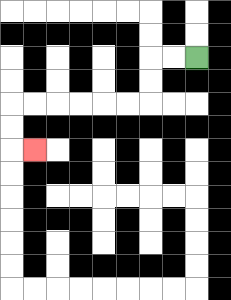{'start': '[8, 2]', 'end': '[1, 6]', 'path_directions': 'L,L,D,D,L,L,L,L,L,L,D,D,R', 'path_coordinates': '[[8, 2], [7, 2], [6, 2], [6, 3], [6, 4], [5, 4], [4, 4], [3, 4], [2, 4], [1, 4], [0, 4], [0, 5], [0, 6], [1, 6]]'}